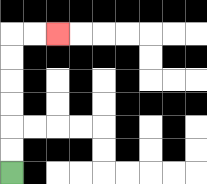{'start': '[0, 7]', 'end': '[2, 1]', 'path_directions': 'U,U,U,U,U,U,R,R', 'path_coordinates': '[[0, 7], [0, 6], [0, 5], [0, 4], [0, 3], [0, 2], [0, 1], [1, 1], [2, 1]]'}